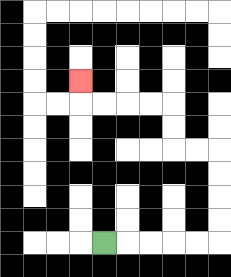{'start': '[4, 10]', 'end': '[3, 3]', 'path_directions': 'R,R,R,R,R,U,U,U,U,L,L,U,U,L,L,L,L,U', 'path_coordinates': '[[4, 10], [5, 10], [6, 10], [7, 10], [8, 10], [9, 10], [9, 9], [9, 8], [9, 7], [9, 6], [8, 6], [7, 6], [7, 5], [7, 4], [6, 4], [5, 4], [4, 4], [3, 4], [3, 3]]'}